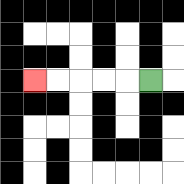{'start': '[6, 3]', 'end': '[1, 3]', 'path_directions': 'L,L,L,L,L', 'path_coordinates': '[[6, 3], [5, 3], [4, 3], [3, 3], [2, 3], [1, 3]]'}